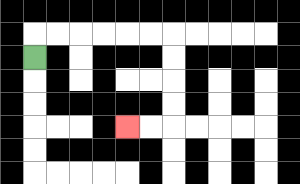{'start': '[1, 2]', 'end': '[5, 5]', 'path_directions': 'U,R,R,R,R,R,R,D,D,D,D,L,L', 'path_coordinates': '[[1, 2], [1, 1], [2, 1], [3, 1], [4, 1], [5, 1], [6, 1], [7, 1], [7, 2], [7, 3], [7, 4], [7, 5], [6, 5], [5, 5]]'}